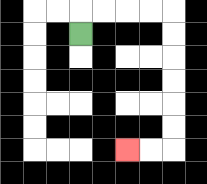{'start': '[3, 1]', 'end': '[5, 6]', 'path_directions': 'U,R,R,R,R,D,D,D,D,D,D,L,L', 'path_coordinates': '[[3, 1], [3, 0], [4, 0], [5, 0], [6, 0], [7, 0], [7, 1], [7, 2], [7, 3], [7, 4], [7, 5], [7, 6], [6, 6], [5, 6]]'}